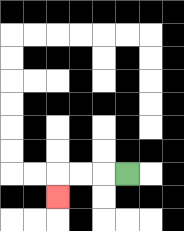{'start': '[5, 7]', 'end': '[2, 8]', 'path_directions': 'L,L,L,D', 'path_coordinates': '[[5, 7], [4, 7], [3, 7], [2, 7], [2, 8]]'}